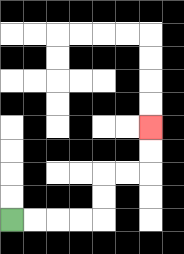{'start': '[0, 9]', 'end': '[6, 5]', 'path_directions': 'R,R,R,R,U,U,R,R,U,U', 'path_coordinates': '[[0, 9], [1, 9], [2, 9], [3, 9], [4, 9], [4, 8], [4, 7], [5, 7], [6, 7], [6, 6], [6, 5]]'}